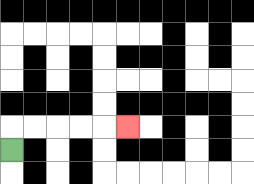{'start': '[0, 6]', 'end': '[5, 5]', 'path_directions': 'U,R,R,R,R,R', 'path_coordinates': '[[0, 6], [0, 5], [1, 5], [2, 5], [3, 5], [4, 5], [5, 5]]'}